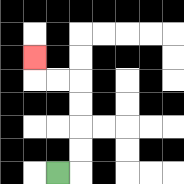{'start': '[2, 7]', 'end': '[1, 2]', 'path_directions': 'R,U,U,U,U,L,L,U', 'path_coordinates': '[[2, 7], [3, 7], [3, 6], [3, 5], [3, 4], [3, 3], [2, 3], [1, 3], [1, 2]]'}